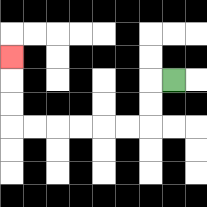{'start': '[7, 3]', 'end': '[0, 2]', 'path_directions': 'L,D,D,L,L,L,L,L,L,U,U,U', 'path_coordinates': '[[7, 3], [6, 3], [6, 4], [6, 5], [5, 5], [4, 5], [3, 5], [2, 5], [1, 5], [0, 5], [0, 4], [0, 3], [0, 2]]'}